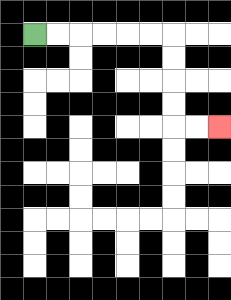{'start': '[1, 1]', 'end': '[9, 5]', 'path_directions': 'R,R,R,R,R,R,D,D,D,D,R,R', 'path_coordinates': '[[1, 1], [2, 1], [3, 1], [4, 1], [5, 1], [6, 1], [7, 1], [7, 2], [7, 3], [7, 4], [7, 5], [8, 5], [9, 5]]'}